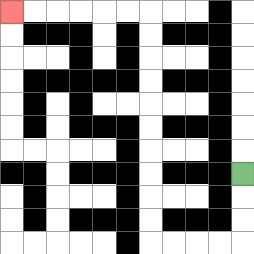{'start': '[10, 7]', 'end': '[0, 0]', 'path_directions': 'D,D,D,L,L,L,L,U,U,U,U,U,U,U,U,U,U,L,L,L,L,L,L', 'path_coordinates': '[[10, 7], [10, 8], [10, 9], [10, 10], [9, 10], [8, 10], [7, 10], [6, 10], [6, 9], [6, 8], [6, 7], [6, 6], [6, 5], [6, 4], [6, 3], [6, 2], [6, 1], [6, 0], [5, 0], [4, 0], [3, 0], [2, 0], [1, 0], [0, 0]]'}